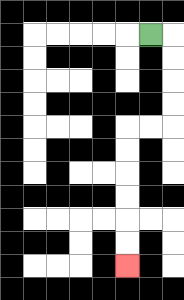{'start': '[6, 1]', 'end': '[5, 11]', 'path_directions': 'R,D,D,D,D,L,L,D,D,D,D,D,D', 'path_coordinates': '[[6, 1], [7, 1], [7, 2], [7, 3], [7, 4], [7, 5], [6, 5], [5, 5], [5, 6], [5, 7], [5, 8], [5, 9], [5, 10], [5, 11]]'}